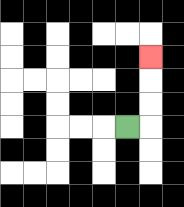{'start': '[5, 5]', 'end': '[6, 2]', 'path_directions': 'R,U,U,U', 'path_coordinates': '[[5, 5], [6, 5], [6, 4], [6, 3], [6, 2]]'}